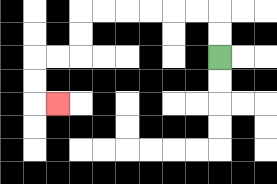{'start': '[9, 2]', 'end': '[2, 4]', 'path_directions': 'U,U,L,L,L,L,L,L,D,D,L,L,D,D,R', 'path_coordinates': '[[9, 2], [9, 1], [9, 0], [8, 0], [7, 0], [6, 0], [5, 0], [4, 0], [3, 0], [3, 1], [3, 2], [2, 2], [1, 2], [1, 3], [1, 4], [2, 4]]'}